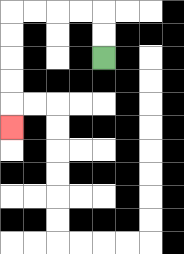{'start': '[4, 2]', 'end': '[0, 5]', 'path_directions': 'U,U,L,L,L,L,D,D,D,D,D', 'path_coordinates': '[[4, 2], [4, 1], [4, 0], [3, 0], [2, 0], [1, 0], [0, 0], [0, 1], [0, 2], [0, 3], [0, 4], [0, 5]]'}